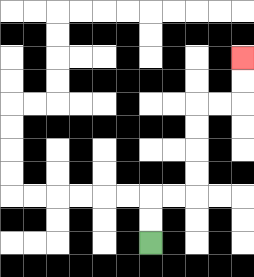{'start': '[6, 10]', 'end': '[10, 2]', 'path_directions': 'U,U,R,R,U,U,U,U,R,R,U,U', 'path_coordinates': '[[6, 10], [6, 9], [6, 8], [7, 8], [8, 8], [8, 7], [8, 6], [8, 5], [8, 4], [9, 4], [10, 4], [10, 3], [10, 2]]'}